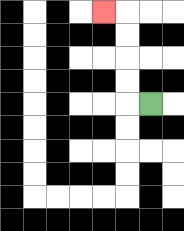{'start': '[6, 4]', 'end': '[4, 0]', 'path_directions': 'L,U,U,U,U,L', 'path_coordinates': '[[6, 4], [5, 4], [5, 3], [5, 2], [5, 1], [5, 0], [4, 0]]'}